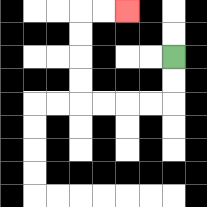{'start': '[7, 2]', 'end': '[5, 0]', 'path_directions': 'D,D,L,L,L,L,U,U,U,U,R,R', 'path_coordinates': '[[7, 2], [7, 3], [7, 4], [6, 4], [5, 4], [4, 4], [3, 4], [3, 3], [3, 2], [3, 1], [3, 0], [4, 0], [5, 0]]'}